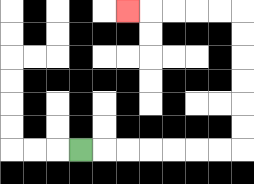{'start': '[3, 6]', 'end': '[5, 0]', 'path_directions': 'R,R,R,R,R,R,R,U,U,U,U,U,U,L,L,L,L,L', 'path_coordinates': '[[3, 6], [4, 6], [5, 6], [6, 6], [7, 6], [8, 6], [9, 6], [10, 6], [10, 5], [10, 4], [10, 3], [10, 2], [10, 1], [10, 0], [9, 0], [8, 0], [7, 0], [6, 0], [5, 0]]'}